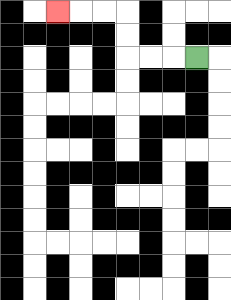{'start': '[8, 2]', 'end': '[2, 0]', 'path_directions': 'L,L,L,U,U,L,L,L', 'path_coordinates': '[[8, 2], [7, 2], [6, 2], [5, 2], [5, 1], [5, 0], [4, 0], [3, 0], [2, 0]]'}